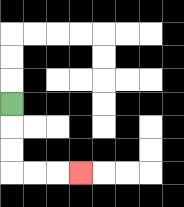{'start': '[0, 4]', 'end': '[3, 7]', 'path_directions': 'D,D,D,R,R,R', 'path_coordinates': '[[0, 4], [0, 5], [0, 6], [0, 7], [1, 7], [2, 7], [3, 7]]'}